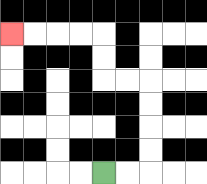{'start': '[4, 7]', 'end': '[0, 1]', 'path_directions': 'R,R,U,U,U,U,L,L,U,U,L,L,L,L', 'path_coordinates': '[[4, 7], [5, 7], [6, 7], [6, 6], [6, 5], [6, 4], [6, 3], [5, 3], [4, 3], [4, 2], [4, 1], [3, 1], [2, 1], [1, 1], [0, 1]]'}